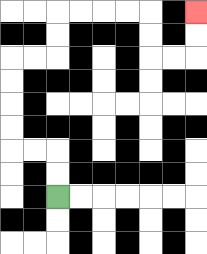{'start': '[2, 8]', 'end': '[8, 0]', 'path_directions': 'U,U,L,L,U,U,U,U,R,R,U,U,R,R,R,R,D,D,R,R,U,U', 'path_coordinates': '[[2, 8], [2, 7], [2, 6], [1, 6], [0, 6], [0, 5], [0, 4], [0, 3], [0, 2], [1, 2], [2, 2], [2, 1], [2, 0], [3, 0], [4, 0], [5, 0], [6, 0], [6, 1], [6, 2], [7, 2], [8, 2], [8, 1], [8, 0]]'}